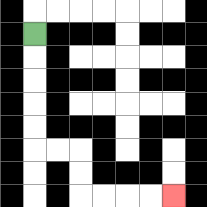{'start': '[1, 1]', 'end': '[7, 8]', 'path_directions': 'D,D,D,D,D,R,R,D,D,R,R,R,R', 'path_coordinates': '[[1, 1], [1, 2], [1, 3], [1, 4], [1, 5], [1, 6], [2, 6], [3, 6], [3, 7], [3, 8], [4, 8], [5, 8], [6, 8], [7, 8]]'}